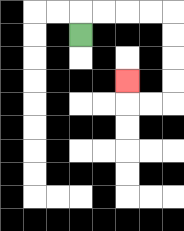{'start': '[3, 1]', 'end': '[5, 3]', 'path_directions': 'U,R,R,R,R,D,D,D,D,L,L,U', 'path_coordinates': '[[3, 1], [3, 0], [4, 0], [5, 0], [6, 0], [7, 0], [7, 1], [7, 2], [7, 3], [7, 4], [6, 4], [5, 4], [5, 3]]'}